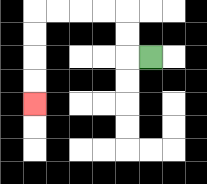{'start': '[6, 2]', 'end': '[1, 4]', 'path_directions': 'L,U,U,L,L,L,L,D,D,D,D', 'path_coordinates': '[[6, 2], [5, 2], [5, 1], [5, 0], [4, 0], [3, 0], [2, 0], [1, 0], [1, 1], [1, 2], [1, 3], [1, 4]]'}